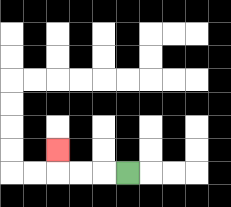{'start': '[5, 7]', 'end': '[2, 6]', 'path_directions': 'L,L,L,U', 'path_coordinates': '[[5, 7], [4, 7], [3, 7], [2, 7], [2, 6]]'}